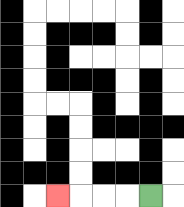{'start': '[6, 8]', 'end': '[2, 8]', 'path_directions': 'L,L,L,L', 'path_coordinates': '[[6, 8], [5, 8], [4, 8], [3, 8], [2, 8]]'}